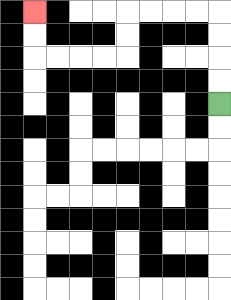{'start': '[9, 4]', 'end': '[1, 0]', 'path_directions': 'U,U,U,U,L,L,L,L,D,D,L,L,L,L,U,U', 'path_coordinates': '[[9, 4], [9, 3], [9, 2], [9, 1], [9, 0], [8, 0], [7, 0], [6, 0], [5, 0], [5, 1], [5, 2], [4, 2], [3, 2], [2, 2], [1, 2], [1, 1], [1, 0]]'}